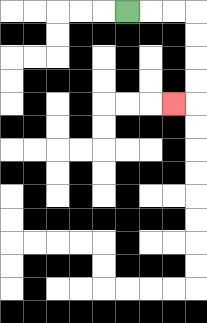{'start': '[5, 0]', 'end': '[7, 4]', 'path_directions': 'R,R,R,D,D,D,D,L', 'path_coordinates': '[[5, 0], [6, 0], [7, 0], [8, 0], [8, 1], [8, 2], [8, 3], [8, 4], [7, 4]]'}